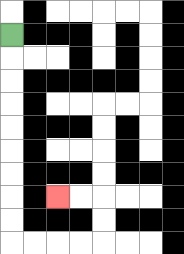{'start': '[0, 1]', 'end': '[2, 8]', 'path_directions': 'D,D,D,D,D,D,D,D,D,R,R,R,R,U,U,L,L', 'path_coordinates': '[[0, 1], [0, 2], [0, 3], [0, 4], [0, 5], [0, 6], [0, 7], [0, 8], [0, 9], [0, 10], [1, 10], [2, 10], [3, 10], [4, 10], [4, 9], [4, 8], [3, 8], [2, 8]]'}